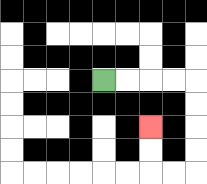{'start': '[4, 3]', 'end': '[6, 5]', 'path_directions': 'R,R,R,R,D,D,D,D,L,L,U,U', 'path_coordinates': '[[4, 3], [5, 3], [6, 3], [7, 3], [8, 3], [8, 4], [8, 5], [8, 6], [8, 7], [7, 7], [6, 7], [6, 6], [6, 5]]'}